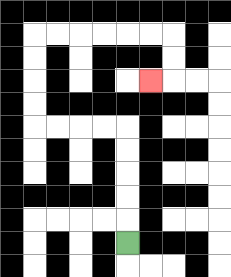{'start': '[5, 10]', 'end': '[6, 3]', 'path_directions': 'U,U,U,U,U,L,L,L,L,U,U,U,U,R,R,R,R,R,R,D,D,L', 'path_coordinates': '[[5, 10], [5, 9], [5, 8], [5, 7], [5, 6], [5, 5], [4, 5], [3, 5], [2, 5], [1, 5], [1, 4], [1, 3], [1, 2], [1, 1], [2, 1], [3, 1], [4, 1], [5, 1], [6, 1], [7, 1], [7, 2], [7, 3], [6, 3]]'}